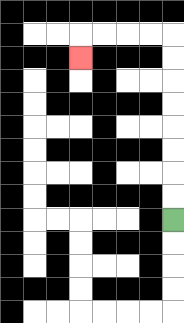{'start': '[7, 9]', 'end': '[3, 2]', 'path_directions': 'U,U,U,U,U,U,U,U,L,L,L,L,D', 'path_coordinates': '[[7, 9], [7, 8], [7, 7], [7, 6], [7, 5], [7, 4], [7, 3], [7, 2], [7, 1], [6, 1], [5, 1], [4, 1], [3, 1], [3, 2]]'}